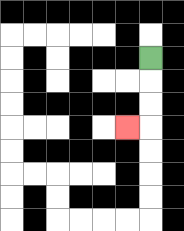{'start': '[6, 2]', 'end': '[5, 5]', 'path_directions': 'D,D,D,L', 'path_coordinates': '[[6, 2], [6, 3], [6, 4], [6, 5], [5, 5]]'}